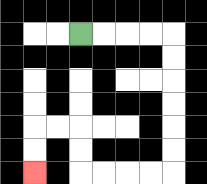{'start': '[3, 1]', 'end': '[1, 7]', 'path_directions': 'R,R,R,R,D,D,D,D,D,D,L,L,L,L,U,U,L,L,D,D', 'path_coordinates': '[[3, 1], [4, 1], [5, 1], [6, 1], [7, 1], [7, 2], [7, 3], [7, 4], [7, 5], [7, 6], [7, 7], [6, 7], [5, 7], [4, 7], [3, 7], [3, 6], [3, 5], [2, 5], [1, 5], [1, 6], [1, 7]]'}